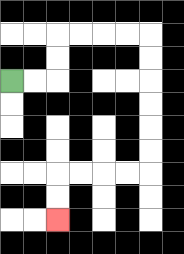{'start': '[0, 3]', 'end': '[2, 9]', 'path_directions': 'R,R,U,U,R,R,R,R,D,D,D,D,D,D,L,L,L,L,D,D', 'path_coordinates': '[[0, 3], [1, 3], [2, 3], [2, 2], [2, 1], [3, 1], [4, 1], [5, 1], [6, 1], [6, 2], [6, 3], [6, 4], [6, 5], [6, 6], [6, 7], [5, 7], [4, 7], [3, 7], [2, 7], [2, 8], [2, 9]]'}